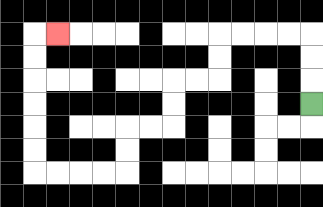{'start': '[13, 4]', 'end': '[2, 1]', 'path_directions': 'U,U,U,L,L,L,L,D,D,L,L,D,D,L,L,D,D,L,L,L,L,U,U,U,U,U,U,R', 'path_coordinates': '[[13, 4], [13, 3], [13, 2], [13, 1], [12, 1], [11, 1], [10, 1], [9, 1], [9, 2], [9, 3], [8, 3], [7, 3], [7, 4], [7, 5], [6, 5], [5, 5], [5, 6], [5, 7], [4, 7], [3, 7], [2, 7], [1, 7], [1, 6], [1, 5], [1, 4], [1, 3], [1, 2], [1, 1], [2, 1]]'}